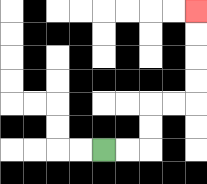{'start': '[4, 6]', 'end': '[8, 0]', 'path_directions': 'R,R,U,U,R,R,U,U,U,U', 'path_coordinates': '[[4, 6], [5, 6], [6, 6], [6, 5], [6, 4], [7, 4], [8, 4], [8, 3], [8, 2], [8, 1], [8, 0]]'}